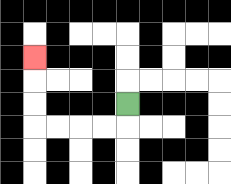{'start': '[5, 4]', 'end': '[1, 2]', 'path_directions': 'D,L,L,L,L,U,U,U', 'path_coordinates': '[[5, 4], [5, 5], [4, 5], [3, 5], [2, 5], [1, 5], [1, 4], [1, 3], [1, 2]]'}